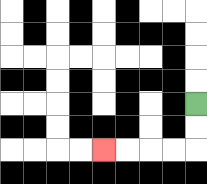{'start': '[8, 4]', 'end': '[4, 6]', 'path_directions': 'D,D,L,L,L,L', 'path_coordinates': '[[8, 4], [8, 5], [8, 6], [7, 6], [6, 6], [5, 6], [4, 6]]'}